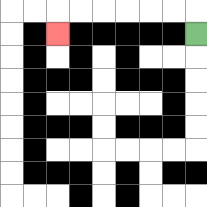{'start': '[8, 1]', 'end': '[2, 1]', 'path_directions': 'U,L,L,L,L,L,L,D', 'path_coordinates': '[[8, 1], [8, 0], [7, 0], [6, 0], [5, 0], [4, 0], [3, 0], [2, 0], [2, 1]]'}